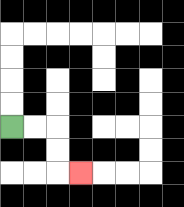{'start': '[0, 5]', 'end': '[3, 7]', 'path_directions': 'R,R,D,D,R', 'path_coordinates': '[[0, 5], [1, 5], [2, 5], [2, 6], [2, 7], [3, 7]]'}